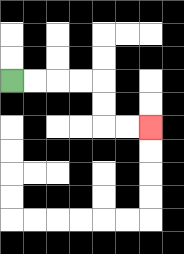{'start': '[0, 3]', 'end': '[6, 5]', 'path_directions': 'R,R,R,R,D,D,R,R', 'path_coordinates': '[[0, 3], [1, 3], [2, 3], [3, 3], [4, 3], [4, 4], [4, 5], [5, 5], [6, 5]]'}